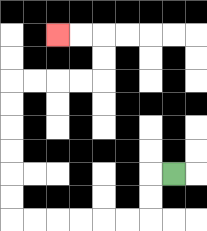{'start': '[7, 7]', 'end': '[2, 1]', 'path_directions': 'L,D,D,L,L,L,L,L,L,U,U,U,U,U,U,R,R,R,R,U,U,L,L', 'path_coordinates': '[[7, 7], [6, 7], [6, 8], [6, 9], [5, 9], [4, 9], [3, 9], [2, 9], [1, 9], [0, 9], [0, 8], [0, 7], [0, 6], [0, 5], [0, 4], [0, 3], [1, 3], [2, 3], [3, 3], [4, 3], [4, 2], [4, 1], [3, 1], [2, 1]]'}